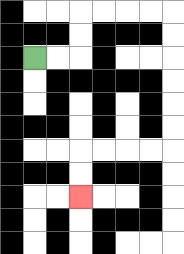{'start': '[1, 2]', 'end': '[3, 8]', 'path_directions': 'R,R,U,U,R,R,R,R,D,D,D,D,D,D,L,L,L,L,D,D', 'path_coordinates': '[[1, 2], [2, 2], [3, 2], [3, 1], [3, 0], [4, 0], [5, 0], [6, 0], [7, 0], [7, 1], [7, 2], [7, 3], [7, 4], [7, 5], [7, 6], [6, 6], [5, 6], [4, 6], [3, 6], [3, 7], [3, 8]]'}